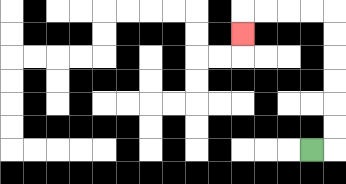{'start': '[13, 6]', 'end': '[10, 1]', 'path_directions': 'R,U,U,U,U,U,U,L,L,L,L,D', 'path_coordinates': '[[13, 6], [14, 6], [14, 5], [14, 4], [14, 3], [14, 2], [14, 1], [14, 0], [13, 0], [12, 0], [11, 0], [10, 0], [10, 1]]'}